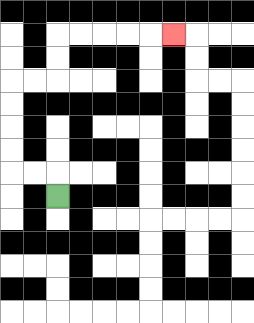{'start': '[2, 8]', 'end': '[7, 1]', 'path_directions': 'U,L,L,U,U,U,U,R,R,U,U,R,R,R,R,R', 'path_coordinates': '[[2, 8], [2, 7], [1, 7], [0, 7], [0, 6], [0, 5], [0, 4], [0, 3], [1, 3], [2, 3], [2, 2], [2, 1], [3, 1], [4, 1], [5, 1], [6, 1], [7, 1]]'}